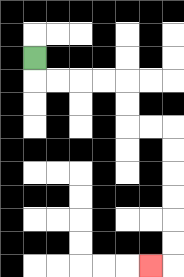{'start': '[1, 2]', 'end': '[6, 11]', 'path_directions': 'D,R,R,R,R,D,D,R,R,D,D,D,D,D,D,L', 'path_coordinates': '[[1, 2], [1, 3], [2, 3], [3, 3], [4, 3], [5, 3], [5, 4], [5, 5], [6, 5], [7, 5], [7, 6], [7, 7], [7, 8], [7, 9], [7, 10], [7, 11], [6, 11]]'}